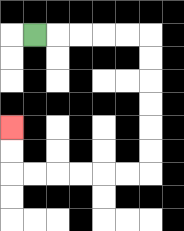{'start': '[1, 1]', 'end': '[0, 5]', 'path_directions': 'R,R,R,R,R,D,D,D,D,D,D,L,L,L,L,L,L,U,U', 'path_coordinates': '[[1, 1], [2, 1], [3, 1], [4, 1], [5, 1], [6, 1], [6, 2], [6, 3], [6, 4], [6, 5], [6, 6], [6, 7], [5, 7], [4, 7], [3, 7], [2, 7], [1, 7], [0, 7], [0, 6], [0, 5]]'}